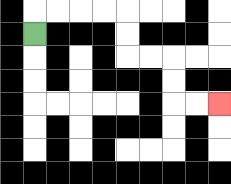{'start': '[1, 1]', 'end': '[9, 4]', 'path_directions': 'U,R,R,R,R,D,D,R,R,D,D,R,R', 'path_coordinates': '[[1, 1], [1, 0], [2, 0], [3, 0], [4, 0], [5, 0], [5, 1], [5, 2], [6, 2], [7, 2], [7, 3], [7, 4], [8, 4], [9, 4]]'}